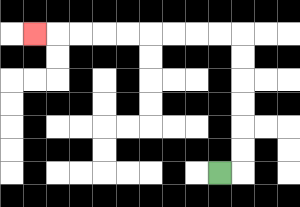{'start': '[9, 7]', 'end': '[1, 1]', 'path_directions': 'R,U,U,U,U,U,U,L,L,L,L,L,L,L,L,L', 'path_coordinates': '[[9, 7], [10, 7], [10, 6], [10, 5], [10, 4], [10, 3], [10, 2], [10, 1], [9, 1], [8, 1], [7, 1], [6, 1], [5, 1], [4, 1], [3, 1], [2, 1], [1, 1]]'}